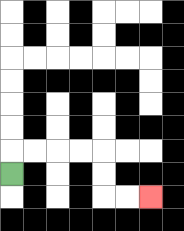{'start': '[0, 7]', 'end': '[6, 8]', 'path_directions': 'U,R,R,R,R,D,D,R,R', 'path_coordinates': '[[0, 7], [0, 6], [1, 6], [2, 6], [3, 6], [4, 6], [4, 7], [4, 8], [5, 8], [6, 8]]'}